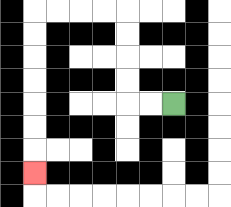{'start': '[7, 4]', 'end': '[1, 7]', 'path_directions': 'L,L,U,U,U,U,L,L,L,L,D,D,D,D,D,D,D', 'path_coordinates': '[[7, 4], [6, 4], [5, 4], [5, 3], [5, 2], [5, 1], [5, 0], [4, 0], [3, 0], [2, 0], [1, 0], [1, 1], [1, 2], [1, 3], [1, 4], [1, 5], [1, 6], [1, 7]]'}